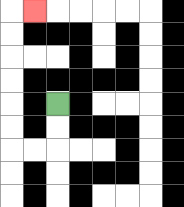{'start': '[2, 4]', 'end': '[1, 0]', 'path_directions': 'D,D,L,L,U,U,U,U,U,U,R', 'path_coordinates': '[[2, 4], [2, 5], [2, 6], [1, 6], [0, 6], [0, 5], [0, 4], [0, 3], [0, 2], [0, 1], [0, 0], [1, 0]]'}